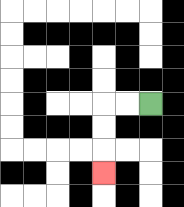{'start': '[6, 4]', 'end': '[4, 7]', 'path_directions': 'L,L,D,D,D', 'path_coordinates': '[[6, 4], [5, 4], [4, 4], [4, 5], [4, 6], [4, 7]]'}